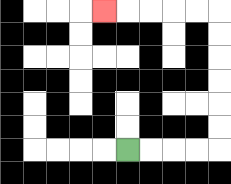{'start': '[5, 6]', 'end': '[4, 0]', 'path_directions': 'R,R,R,R,U,U,U,U,U,U,L,L,L,L,L', 'path_coordinates': '[[5, 6], [6, 6], [7, 6], [8, 6], [9, 6], [9, 5], [9, 4], [9, 3], [9, 2], [9, 1], [9, 0], [8, 0], [7, 0], [6, 0], [5, 0], [4, 0]]'}